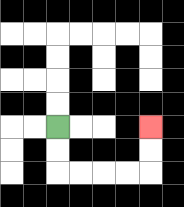{'start': '[2, 5]', 'end': '[6, 5]', 'path_directions': 'D,D,R,R,R,R,U,U', 'path_coordinates': '[[2, 5], [2, 6], [2, 7], [3, 7], [4, 7], [5, 7], [6, 7], [6, 6], [6, 5]]'}